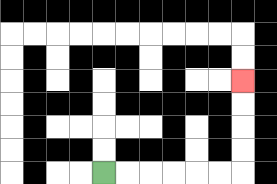{'start': '[4, 7]', 'end': '[10, 3]', 'path_directions': 'R,R,R,R,R,R,U,U,U,U', 'path_coordinates': '[[4, 7], [5, 7], [6, 7], [7, 7], [8, 7], [9, 7], [10, 7], [10, 6], [10, 5], [10, 4], [10, 3]]'}